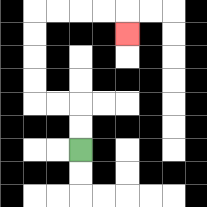{'start': '[3, 6]', 'end': '[5, 1]', 'path_directions': 'U,U,L,L,U,U,U,U,R,R,R,R,D', 'path_coordinates': '[[3, 6], [3, 5], [3, 4], [2, 4], [1, 4], [1, 3], [1, 2], [1, 1], [1, 0], [2, 0], [3, 0], [4, 0], [5, 0], [5, 1]]'}